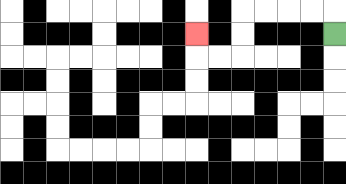{'start': '[14, 1]', 'end': '[8, 1]', 'path_directions': 'U,L,L,L,L,D,D,L,L,U', 'path_coordinates': '[[14, 1], [14, 0], [13, 0], [12, 0], [11, 0], [10, 0], [10, 1], [10, 2], [9, 2], [8, 2], [8, 1]]'}